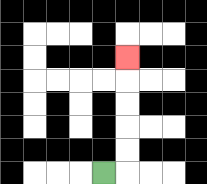{'start': '[4, 7]', 'end': '[5, 2]', 'path_directions': 'R,U,U,U,U,U', 'path_coordinates': '[[4, 7], [5, 7], [5, 6], [5, 5], [5, 4], [5, 3], [5, 2]]'}